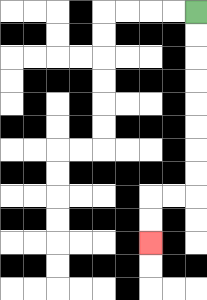{'start': '[8, 0]', 'end': '[6, 10]', 'path_directions': 'D,D,D,D,D,D,D,D,L,L,D,D', 'path_coordinates': '[[8, 0], [8, 1], [8, 2], [8, 3], [8, 4], [8, 5], [8, 6], [8, 7], [8, 8], [7, 8], [6, 8], [6, 9], [6, 10]]'}